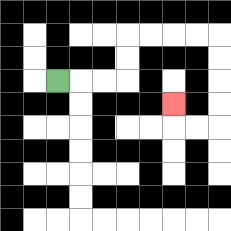{'start': '[2, 3]', 'end': '[7, 4]', 'path_directions': 'R,R,R,U,U,R,R,R,R,D,D,D,D,L,L,U', 'path_coordinates': '[[2, 3], [3, 3], [4, 3], [5, 3], [5, 2], [5, 1], [6, 1], [7, 1], [8, 1], [9, 1], [9, 2], [9, 3], [9, 4], [9, 5], [8, 5], [7, 5], [7, 4]]'}